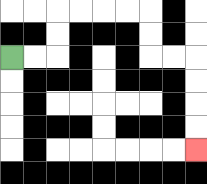{'start': '[0, 2]', 'end': '[8, 6]', 'path_directions': 'R,R,U,U,R,R,R,R,D,D,R,R,D,D,D,D', 'path_coordinates': '[[0, 2], [1, 2], [2, 2], [2, 1], [2, 0], [3, 0], [4, 0], [5, 0], [6, 0], [6, 1], [6, 2], [7, 2], [8, 2], [8, 3], [8, 4], [8, 5], [8, 6]]'}